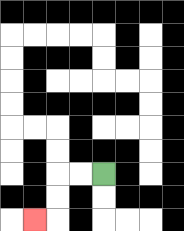{'start': '[4, 7]', 'end': '[1, 9]', 'path_directions': 'L,L,D,D,L', 'path_coordinates': '[[4, 7], [3, 7], [2, 7], [2, 8], [2, 9], [1, 9]]'}